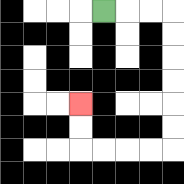{'start': '[4, 0]', 'end': '[3, 4]', 'path_directions': 'R,R,R,D,D,D,D,D,D,L,L,L,L,U,U', 'path_coordinates': '[[4, 0], [5, 0], [6, 0], [7, 0], [7, 1], [7, 2], [7, 3], [7, 4], [7, 5], [7, 6], [6, 6], [5, 6], [4, 6], [3, 6], [3, 5], [3, 4]]'}